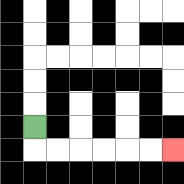{'start': '[1, 5]', 'end': '[7, 6]', 'path_directions': 'D,R,R,R,R,R,R', 'path_coordinates': '[[1, 5], [1, 6], [2, 6], [3, 6], [4, 6], [5, 6], [6, 6], [7, 6]]'}